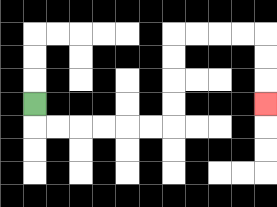{'start': '[1, 4]', 'end': '[11, 4]', 'path_directions': 'D,R,R,R,R,R,R,U,U,U,U,R,R,R,R,D,D,D', 'path_coordinates': '[[1, 4], [1, 5], [2, 5], [3, 5], [4, 5], [5, 5], [6, 5], [7, 5], [7, 4], [7, 3], [7, 2], [7, 1], [8, 1], [9, 1], [10, 1], [11, 1], [11, 2], [11, 3], [11, 4]]'}